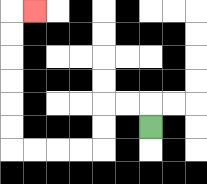{'start': '[6, 5]', 'end': '[1, 0]', 'path_directions': 'U,L,L,D,D,L,L,L,L,U,U,U,U,U,U,R', 'path_coordinates': '[[6, 5], [6, 4], [5, 4], [4, 4], [4, 5], [4, 6], [3, 6], [2, 6], [1, 6], [0, 6], [0, 5], [0, 4], [0, 3], [0, 2], [0, 1], [0, 0], [1, 0]]'}